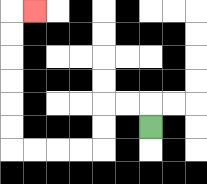{'start': '[6, 5]', 'end': '[1, 0]', 'path_directions': 'U,L,L,D,D,L,L,L,L,U,U,U,U,U,U,R', 'path_coordinates': '[[6, 5], [6, 4], [5, 4], [4, 4], [4, 5], [4, 6], [3, 6], [2, 6], [1, 6], [0, 6], [0, 5], [0, 4], [0, 3], [0, 2], [0, 1], [0, 0], [1, 0]]'}